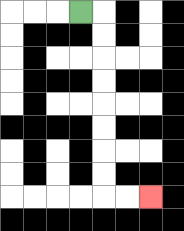{'start': '[3, 0]', 'end': '[6, 8]', 'path_directions': 'R,D,D,D,D,D,D,D,D,R,R', 'path_coordinates': '[[3, 0], [4, 0], [4, 1], [4, 2], [4, 3], [4, 4], [4, 5], [4, 6], [4, 7], [4, 8], [5, 8], [6, 8]]'}